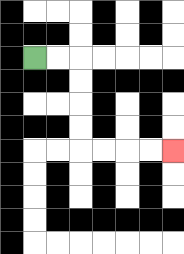{'start': '[1, 2]', 'end': '[7, 6]', 'path_directions': 'R,R,D,D,D,D,R,R,R,R', 'path_coordinates': '[[1, 2], [2, 2], [3, 2], [3, 3], [3, 4], [3, 5], [3, 6], [4, 6], [5, 6], [6, 6], [7, 6]]'}